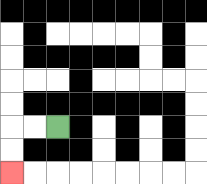{'start': '[2, 5]', 'end': '[0, 7]', 'path_directions': 'L,L,D,D', 'path_coordinates': '[[2, 5], [1, 5], [0, 5], [0, 6], [0, 7]]'}